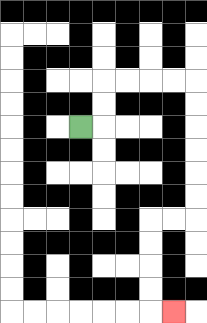{'start': '[3, 5]', 'end': '[7, 13]', 'path_directions': 'R,U,U,R,R,R,R,D,D,D,D,D,D,L,L,D,D,D,D,R', 'path_coordinates': '[[3, 5], [4, 5], [4, 4], [4, 3], [5, 3], [6, 3], [7, 3], [8, 3], [8, 4], [8, 5], [8, 6], [8, 7], [8, 8], [8, 9], [7, 9], [6, 9], [6, 10], [6, 11], [6, 12], [6, 13], [7, 13]]'}